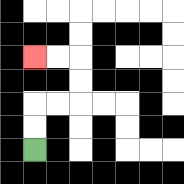{'start': '[1, 6]', 'end': '[1, 2]', 'path_directions': 'U,U,R,R,U,U,L,L', 'path_coordinates': '[[1, 6], [1, 5], [1, 4], [2, 4], [3, 4], [3, 3], [3, 2], [2, 2], [1, 2]]'}